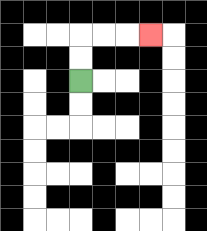{'start': '[3, 3]', 'end': '[6, 1]', 'path_directions': 'U,U,R,R,R', 'path_coordinates': '[[3, 3], [3, 2], [3, 1], [4, 1], [5, 1], [6, 1]]'}